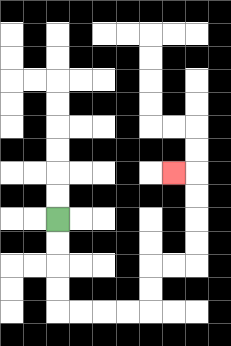{'start': '[2, 9]', 'end': '[7, 7]', 'path_directions': 'D,D,D,D,R,R,R,R,U,U,R,R,U,U,U,U,L', 'path_coordinates': '[[2, 9], [2, 10], [2, 11], [2, 12], [2, 13], [3, 13], [4, 13], [5, 13], [6, 13], [6, 12], [6, 11], [7, 11], [8, 11], [8, 10], [8, 9], [8, 8], [8, 7], [7, 7]]'}